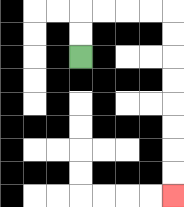{'start': '[3, 2]', 'end': '[7, 8]', 'path_directions': 'U,U,R,R,R,R,D,D,D,D,D,D,D,D', 'path_coordinates': '[[3, 2], [3, 1], [3, 0], [4, 0], [5, 0], [6, 0], [7, 0], [7, 1], [7, 2], [7, 3], [7, 4], [7, 5], [7, 6], [7, 7], [7, 8]]'}